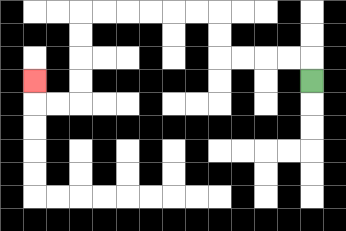{'start': '[13, 3]', 'end': '[1, 3]', 'path_directions': 'U,L,L,L,L,U,U,L,L,L,L,L,L,D,D,D,D,L,L,U', 'path_coordinates': '[[13, 3], [13, 2], [12, 2], [11, 2], [10, 2], [9, 2], [9, 1], [9, 0], [8, 0], [7, 0], [6, 0], [5, 0], [4, 0], [3, 0], [3, 1], [3, 2], [3, 3], [3, 4], [2, 4], [1, 4], [1, 3]]'}